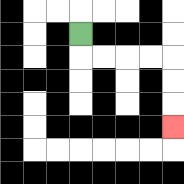{'start': '[3, 1]', 'end': '[7, 5]', 'path_directions': 'D,R,R,R,R,D,D,D', 'path_coordinates': '[[3, 1], [3, 2], [4, 2], [5, 2], [6, 2], [7, 2], [7, 3], [7, 4], [7, 5]]'}